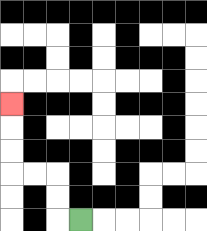{'start': '[3, 9]', 'end': '[0, 4]', 'path_directions': 'L,U,U,L,L,U,U,U', 'path_coordinates': '[[3, 9], [2, 9], [2, 8], [2, 7], [1, 7], [0, 7], [0, 6], [0, 5], [0, 4]]'}